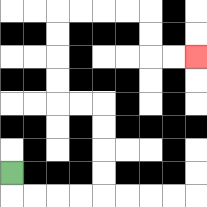{'start': '[0, 7]', 'end': '[8, 2]', 'path_directions': 'D,R,R,R,R,U,U,U,U,L,L,U,U,U,U,R,R,R,R,D,D,R,R', 'path_coordinates': '[[0, 7], [0, 8], [1, 8], [2, 8], [3, 8], [4, 8], [4, 7], [4, 6], [4, 5], [4, 4], [3, 4], [2, 4], [2, 3], [2, 2], [2, 1], [2, 0], [3, 0], [4, 0], [5, 0], [6, 0], [6, 1], [6, 2], [7, 2], [8, 2]]'}